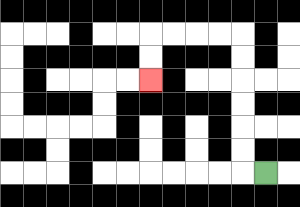{'start': '[11, 7]', 'end': '[6, 3]', 'path_directions': 'L,U,U,U,U,U,U,L,L,L,L,D,D', 'path_coordinates': '[[11, 7], [10, 7], [10, 6], [10, 5], [10, 4], [10, 3], [10, 2], [10, 1], [9, 1], [8, 1], [7, 1], [6, 1], [6, 2], [6, 3]]'}